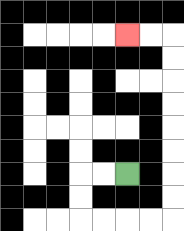{'start': '[5, 7]', 'end': '[5, 1]', 'path_directions': 'L,L,D,D,R,R,R,R,U,U,U,U,U,U,U,U,L,L', 'path_coordinates': '[[5, 7], [4, 7], [3, 7], [3, 8], [3, 9], [4, 9], [5, 9], [6, 9], [7, 9], [7, 8], [7, 7], [7, 6], [7, 5], [7, 4], [7, 3], [7, 2], [7, 1], [6, 1], [5, 1]]'}